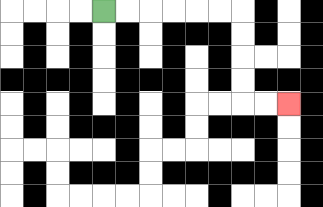{'start': '[4, 0]', 'end': '[12, 4]', 'path_directions': 'R,R,R,R,R,R,D,D,D,D,R,R', 'path_coordinates': '[[4, 0], [5, 0], [6, 0], [7, 0], [8, 0], [9, 0], [10, 0], [10, 1], [10, 2], [10, 3], [10, 4], [11, 4], [12, 4]]'}